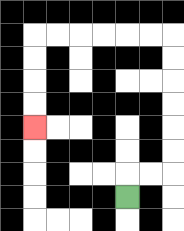{'start': '[5, 8]', 'end': '[1, 5]', 'path_directions': 'U,R,R,U,U,U,U,U,U,L,L,L,L,L,L,D,D,D,D', 'path_coordinates': '[[5, 8], [5, 7], [6, 7], [7, 7], [7, 6], [7, 5], [7, 4], [7, 3], [7, 2], [7, 1], [6, 1], [5, 1], [4, 1], [3, 1], [2, 1], [1, 1], [1, 2], [1, 3], [1, 4], [1, 5]]'}